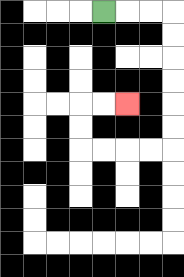{'start': '[4, 0]', 'end': '[5, 4]', 'path_directions': 'R,R,R,D,D,D,D,D,D,L,L,L,L,U,U,R,R', 'path_coordinates': '[[4, 0], [5, 0], [6, 0], [7, 0], [7, 1], [7, 2], [7, 3], [7, 4], [7, 5], [7, 6], [6, 6], [5, 6], [4, 6], [3, 6], [3, 5], [3, 4], [4, 4], [5, 4]]'}